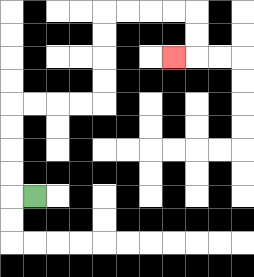{'start': '[1, 8]', 'end': '[7, 2]', 'path_directions': 'L,U,U,U,U,R,R,R,R,U,U,U,U,R,R,R,R,D,D,L', 'path_coordinates': '[[1, 8], [0, 8], [0, 7], [0, 6], [0, 5], [0, 4], [1, 4], [2, 4], [3, 4], [4, 4], [4, 3], [4, 2], [4, 1], [4, 0], [5, 0], [6, 0], [7, 0], [8, 0], [8, 1], [8, 2], [7, 2]]'}